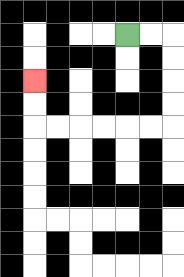{'start': '[5, 1]', 'end': '[1, 3]', 'path_directions': 'R,R,D,D,D,D,L,L,L,L,L,L,U,U', 'path_coordinates': '[[5, 1], [6, 1], [7, 1], [7, 2], [7, 3], [7, 4], [7, 5], [6, 5], [5, 5], [4, 5], [3, 5], [2, 5], [1, 5], [1, 4], [1, 3]]'}